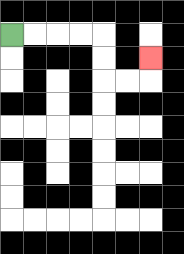{'start': '[0, 1]', 'end': '[6, 2]', 'path_directions': 'R,R,R,R,D,D,R,R,U', 'path_coordinates': '[[0, 1], [1, 1], [2, 1], [3, 1], [4, 1], [4, 2], [4, 3], [5, 3], [6, 3], [6, 2]]'}